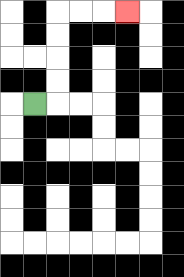{'start': '[1, 4]', 'end': '[5, 0]', 'path_directions': 'R,U,U,U,U,R,R,R', 'path_coordinates': '[[1, 4], [2, 4], [2, 3], [2, 2], [2, 1], [2, 0], [3, 0], [4, 0], [5, 0]]'}